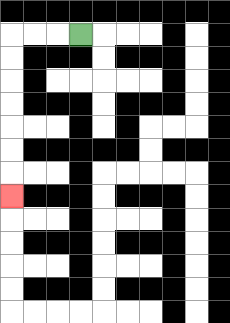{'start': '[3, 1]', 'end': '[0, 8]', 'path_directions': 'L,L,L,D,D,D,D,D,D,D', 'path_coordinates': '[[3, 1], [2, 1], [1, 1], [0, 1], [0, 2], [0, 3], [0, 4], [0, 5], [0, 6], [0, 7], [0, 8]]'}